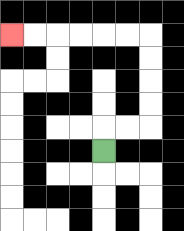{'start': '[4, 6]', 'end': '[0, 1]', 'path_directions': 'U,R,R,U,U,U,U,L,L,L,L,L,L', 'path_coordinates': '[[4, 6], [4, 5], [5, 5], [6, 5], [6, 4], [6, 3], [6, 2], [6, 1], [5, 1], [4, 1], [3, 1], [2, 1], [1, 1], [0, 1]]'}